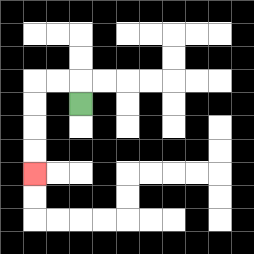{'start': '[3, 4]', 'end': '[1, 7]', 'path_directions': 'U,L,L,D,D,D,D', 'path_coordinates': '[[3, 4], [3, 3], [2, 3], [1, 3], [1, 4], [1, 5], [1, 6], [1, 7]]'}